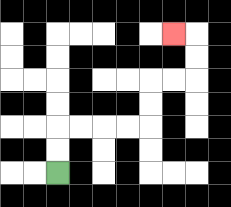{'start': '[2, 7]', 'end': '[7, 1]', 'path_directions': 'U,U,R,R,R,R,U,U,R,R,U,U,L', 'path_coordinates': '[[2, 7], [2, 6], [2, 5], [3, 5], [4, 5], [5, 5], [6, 5], [6, 4], [6, 3], [7, 3], [8, 3], [8, 2], [8, 1], [7, 1]]'}